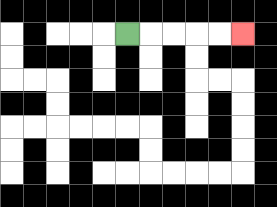{'start': '[5, 1]', 'end': '[10, 1]', 'path_directions': 'R,R,R,R,R', 'path_coordinates': '[[5, 1], [6, 1], [7, 1], [8, 1], [9, 1], [10, 1]]'}